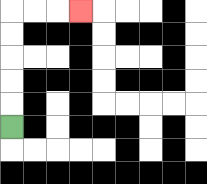{'start': '[0, 5]', 'end': '[3, 0]', 'path_directions': 'U,U,U,U,U,R,R,R', 'path_coordinates': '[[0, 5], [0, 4], [0, 3], [0, 2], [0, 1], [0, 0], [1, 0], [2, 0], [3, 0]]'}